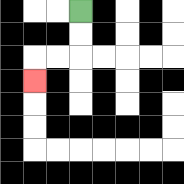{'start': '[3, 0]', 'end': '[1, 3]', 'path_directions': 'D,D,L,L,D', 'path_coordinates': '[[3, 0], [3, 1], [3, 2], [2, 2], [1, 2], [1, 3]]'}